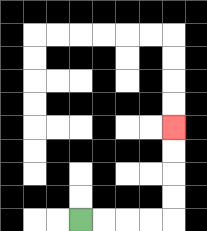{'start': '[3, 9]', 'end': '[7, 5]', 'path_directions': 'R,R,R,R,U,U,U,U', 'path_coordinates': '[[3, 9], [4, 9], [5, 9], [6, 9], [7, 9], [7, 8], [7, 7], [7, 6], [7, 5]]'}